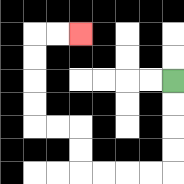{'start': '[7, 3]', 'end': '[3, 1]', 'path_directions': 'D,D,D,D,L,L,L,L,U,U,L,L,U,U,U,U,R,R', 'path_coordinates': '[[7, 3], [7, 4], [7, 5], [7, 6], [7, 7], [6, 7], [5, 7], [4, 7], [3, 7], [3, 6], [3, 5], [2, 5], [1, 5], [1, 4], [1, 3], [1, 2], [1, 1], [2, 1], [3, 1]]'}